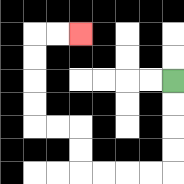{'start': '[7, 3]', 'end': '[3, 1]', 'path_directions': 'D,D,D,D,L,L,L,L,U,U,L,L,U,U,U,U,R,R', 'path_coordinates': '[[7, 3], [7, 4], [7, 5], [7, 6], [7, 7], [6, 7], [5, 7], [4, 7], [3, 7], [3, 6], [3, 5], [2, 5], [1, 5], [1, 4], [1, 3], [1, 2], [1, 1], [2, 1], [3, 1]]'}